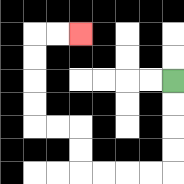{'start': '[7, 3]', 'end': '[3, 1]', 'path_directions': 'D,D,D,D,L,L,L,L,U,U,L,L,U,U,U,U,R,R', 'path_coordinates': '[[7, 3], [7, 4], [7, 5], [7, 6], [7, 7], [6, 7], [5, 7], [4, 7], [3, 7], [3, 6], [3, 5], [2, 5], [1, 5], [1, 4], [1, 3], [1, 2], [1, 1], [2, 1], [3, 1]]'}